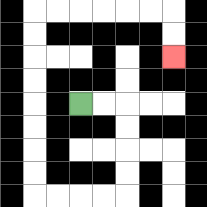{'start': '[3, 4]', 'end': '[7, 2]', 'path_directions': 'R,R,D,D,D,D,L,L,L,L,U,U,U,U,U,U,U,U,R,R,R,R,R,R,D,D', 'path_coordinates': '[[3, 4], [4, 4], [5, 4], [5, 5], [5, 6], [5, 7], [5, 8], [4, 8], [3, 8], [2, 8], [1, 8], [1, 7], [1, 6], [1, 5], [1, 4], [1, 3], [1, 2], [1, 1], [1, 0], [2, 0], [3, 0], [4, 0], [5, 0], [6, 0], [7, 0], [7, 1], [7, 2]]'}